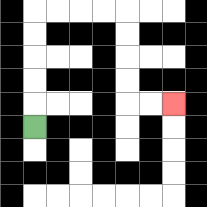{'start': '[1, 5]', 'end': '[7, 4]', 'path_directions': 'U,U,U,U,U,R,R,R,R,D,D,D,D,R,R', 'path_coordinates': '[[1, 5], [1, 4], [1, 3], [1, 2], [1, 1], [1, 0], [2, 0], [3, 0], [4, 0], [5, 0], [5, 1], [5, 2], [5, 3], [5, 4], [6, 4], [7, 4]]'}